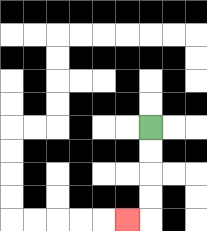{'start': '[6, 5]', 'end': '[5, 9]', 'path_directions': 'D,D,D,D,L', 'path_coordinates': '[[6, 5], [6, 6], [6, 7], [6, 8], [6, 9], [5, 9]]'}